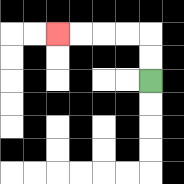{'start': '[6, 3]', 'end': '[2, 1]', 'path_directions': 'U,U,L,L,L,L', 'path_coordinates': '[[6, 3], [6, 2], [6, 1], [5, 1], [4, 1], [3, 1], [2, 1]]'}